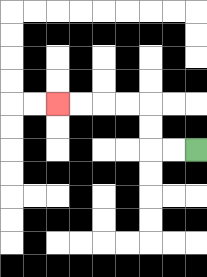{'start': '[8, 6]', 'end': '[2, 4]', 'path_directions': 'L,L,U,U,L,L,L,L', 'path_coordinates': '[[8, 6], [7, 6], [6, 6], [6, 5], [6, 4], [5, 4], [4, 4], [3, 4], [2, 4]]'}